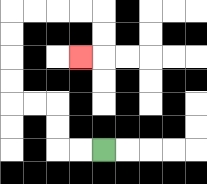{'start': '[4, 6]', 'end': '[3, 2]', 'path_directions': 'L,L,U,U,L,L,U,U,U,U,R,R,R,R,D,D,L', 'path_coordinates': '[[4, 6], [3, 6], [2, 6], [2, 5], [2, 4], [1, 4], [0, 4], [0, 3], [0, 2], [0, 1], [0, 0], [1, 0], [2, 0], [3, 0], [4, 0], [4, 1], [4, 2], [3, 2]]'}